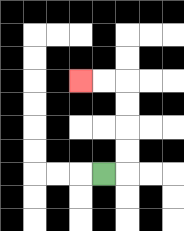{'start': '[4, 7]', 'end': '[3, 3]', 'path_directions': 'R,U,U,U,U,L,L', 'path_coordinates': '[[4, 7], [5, 7], [5, 6], [5, 5], [5, 4], [5, 3], [4, 3], [3, 3]]'}